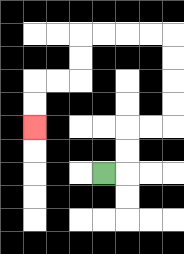{'start': '[4, 7]', 'end': '[1, 5]', 'path_directions': 'R,U,U,R,R,U,U,U,U,L,L,L,L,D,D,L,L,D,D', 'path_coordinates': '[[4, 7], [5, 7], [5, 6], [5, 5], [6, 5], [7, 5], [7, 4], [7, 3], [7, 2], [7, 1], [6, 1], [5, 1], [4, 1], [3, 1], [3, 2], [3, 3], [2, 3], [1, 3], [1, 4], [1, 5]]'}